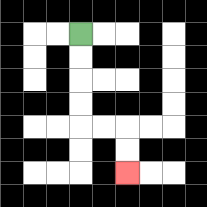{'start': '[3, 1]', 'end': '[5, 7]', 'path_directions': 'D,D,D,D,R,R,D,D', 'path_coordinates': '[[3, 1], [3, 2], [3, 3], [3, 4], [3, 5], [4, 5], [5, 5], [5, 6], [5, 7]]'}